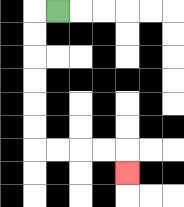{'start': '[2, 0]', 'end': '[5, 7]', 'path_directions': 'L,D,D,D,D,D,D,R,R,R,R,D', 'path_coordinates': '[[2, 0], [1, 0], [1, 1], [1, 2], [1, 3], [1, 4], [1, 5], [1, 6], [2, 6], [3, 6], [4, 6], [5, 6], [5, 7]]'}